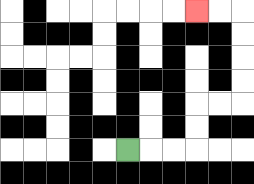{'start': '[5, 6]', 'end': '[8, 0]', 'path_directions': 'R,R,R,U,U,R,R,U,U,U,U,L,L', 'path_coordinates': '[[5, 6], [6, 6], [7, 6], [8, 6], [8, 5], [8, 4], [9, 4], [10, 4], [10, 3], [10, 2], [10, 1], [10, 0], [9, 0], [8, 0]]'}